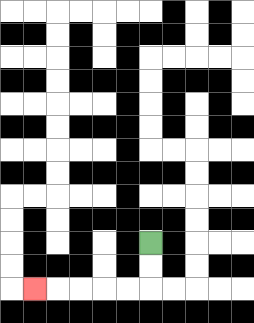{'start': '[6, 10]', 'end': '[1, 12]', 'path_directions': 'D,D,L,L,L,L,L', 'path_coordinates': '[[6, 10], [6, 11], [6, 12], [5, 12], [4, 12], [3, 12], [2, 12], [1, 12]]'}